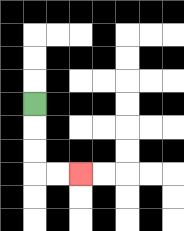{'start': '[1, 4]', 'end': '[3, 7]', 'path_directions': 'D,D,D,R,R', 'path_coordinates': '[[1, 4], [1, 5], [1, 6], [1, 7], [2, 7], [3, 7]]'}